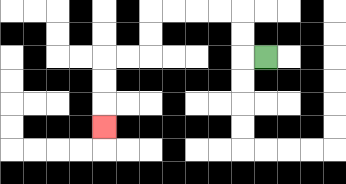{'start': '[11, 2]', 'end': '[4, 5]', 'path_directions': 'L,U,U,L,L,L,L,D,D,L,L,D,D,D', 'path_coordinates': '[[11, 2], [10, 2], [10, 1], [10, 0], [9, 0], [8, 0], [7, 0], [6, 0], [6, 1], [6, 2], [5, 2], [4, 2], [4, 3], [4, 4], [4, 5]]'}